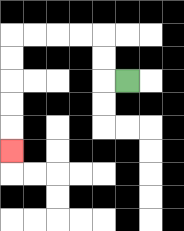{'start': '[5, 3]', 'end': '[0, 6]', 'path_directions': 'L,U,U,L,L,L,L,D,D,D,D,D', 'path_coordinates': '[[5, 3], [4, 3], [4, 2], [4, 1], [3, 1], [2, 1], [1, 1], [0, 1], [0, 2], [0, 3], [0, 4], [0, 5], [0, 6]]'}